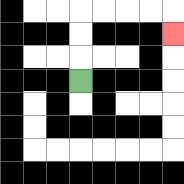{'start': '[3, 3]', 'end': '[7, 1]', 'path_directions': 'U,U,U,R,R,R,R,D', 'path_coordinates': '[[3, 3], [3, 2], [3, 1], [3, 0], [4, 0], [5, 0], [6, 0], [7, 0], [7, 1]]'}